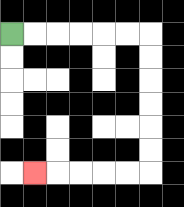{'start': '[0, 1]', 'end': '[1, 7]', 'path_directions': 'R,R,R,R,R,R,D,D,D,D,D,D,L,L,L,L,L', 'path_coordinates': '[[0, 1], [1, 1], [2, 1], [3, 1], [4, 1], [5, 1], [6, 1], [6, 2], [6, 3], [6, 4], [6, 5], [6, 6], [6, 7], [5, 7], [4, 7], [3, 7], [2, 7], [1, 7]]'}